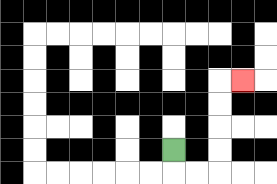{'start': '[7, 6]', 'end': '[10, 3]', 'path_directions': 'D,R,R,U,U,U,U,R', 'path_coordinates': '[[7, 6], [7, 7], [8, 7], [9, 7], [9, 6], [9, 5], [9, 4], [9, 3], [10, 3]]'}